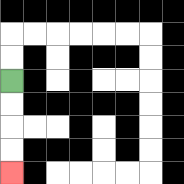{'start': '[0, 3]', 'end': '[0, 7]', 'path_directions': 'D,D,D,D', 'path_coordinates': '[[0, 3], [0, 4], [0, 5], [0, 6], [0, 7]]'}